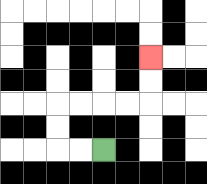{'start': '[4, 6]', 'end': '[6, 2]', 'path_directions': 'L,L,U,U,R,R,R,R,U,U', 'path_coordinates': '[[4, 6], [3, 6], [2, 6], [2, 5], [2, 4], [3, 4], [4, 4], [5, 4], [6, 4], [6, 3], [6, 2]]'}